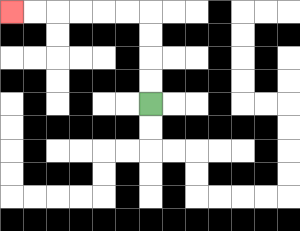{'start': '[6, 4]', 'end': '[0, 0]', 'path_directions': 'U,U,U,U,L,L,L,L,L,L', 'path_coordinates': '[[6, 4], [6, 3], [6, 2], [6, 1], [6, 0], [5, 0], [4, 0], [3, 0], [2, 0], [1, 0], [0, 0]]'}